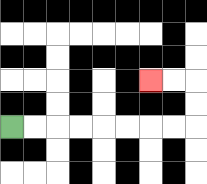{'start': '[0, 5]', 'end': '[6, 3]', 'path_directions': 'R,R,R,R,R,R,R,R,U,U,L,L', 'path_coordinates': '[[0, 5], [1, 5], [2, 5], [3, 5], [4, 5], [5, 5], [6, 5], [7, 5], [8, 5], [8, 4], [8, 3], [7, 3], [6, 3]]'}